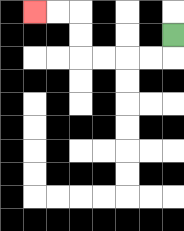{'start': '[7, 1]', 'end': '[1, 0]', 'path_directions': 'D,L,L,L,L,U,U,L,L', 'path_coordinates': '[[7, 1], [7, 2], [6, 2], [5, 2], [4, 2], [3, 2], [3, 1], [3, 0], [2, 0], [1, 0]]'}